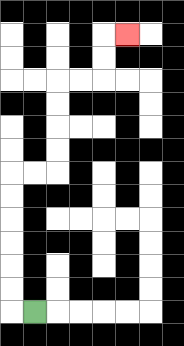{'start': '[1, 13]', 'end': '[5, 1]', 'path_directions': 'L,U,U,U,U,U,U,R,R,U,U,U,U,R,R,U,U,R', 'path_coordinates': '[[1, 13], [0, 13], [0, 12], [0, 11], [0, 10], [0, 9], [0, 8], [0, 7], [1, 7], [2, 7], [2, 6], [2, 5], [2, 4], [2, 3], [3, 3], [4, 3], [4, 2], [4, 1], [5, 1]]'}